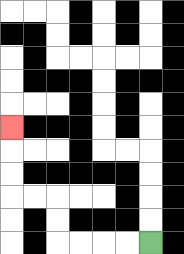{'start': '[6, 10]', 'end': '[0, 5]', 'path_directions': 'L,L,L,L,U,U,L,L,U,U,U', 'path_coordinates': '[[6, 10], [5, 10], [4, 10], [3, 10], [2, 10], [2, 9], [2, 8], [1, 8], [0, 8], [0, 7], [0, 6], [0, 5]]'}